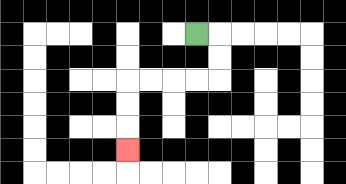{'start': '[8, 1]', 'end': '[5, 6]', 'path_directions': 'R,D,D,L,L,L,L,D,D,D', 'path_coordinates': '[[8, 1], [9, 1], [9, 2], [9, 3], [8, 3], [7, 3], [6, 3], [5, 3], [5, 4], [5, 5], [5, 6]]'}